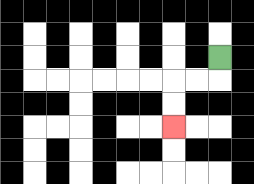{'start': '[9, 2]', 'end': '[7, 5]', 'path_directions': 'D,L,L,D,D', 'path_coordinates': '[[9, 2], [9, 3], [8, 3], [7, 3], [7, 4], [7, 5]]'}